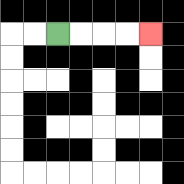{'start': '[2, 1]', 'end': '[6, 1]', 'path_directions': 'R,R,R,R', 'path_coordinates': '[[2, 1], [3, 1], [4, 1], [5, 1], [6, 1]]'}